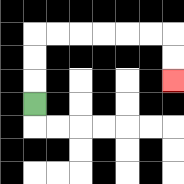{'start': '[1, 4]', 'end': '[7, 3]', 'path_directions': 'U,U,U,R,R,R,R,R,R,D,D', 'path_coordinates': '[[1, 4], [1, 3], [1, 2], [1, 1], [2, 1], [3, 1], [4, 1], [5, 1], [6, 1], [7, 1], [7, 2], [7, 3]]'}